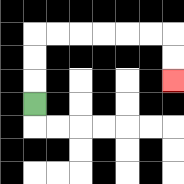{'start': '[1, 4]', 'end': '[7, 3]', 'path_directions': 'U,U,U,R,R,R,R,R,R,D,D', 'path_coordinates': '[[1, 4], [1, 3], [1, 2], [1, 1], [2, 1], [3, 1], [4, 1], [5, 1], [6, 1], [7, 1], [7, 2], [7, 3]]'}